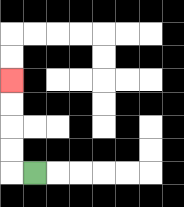{'start': '[1, 7]', 'end': '[0, 3]', 'path_directions': 'L,U,U,U,U', 'path_coordinates': '[[1, 7], [0, 7], [0, 6], [0, 5], [0, 4], [0, 3]]'}